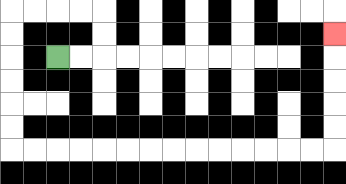{'start': '[2, 2]', 'end': '[14, 1]', 'path_directions': 'R,R,U,U,L,L,L,L,D,D,D,D,D,D,R,R,R,R,R,R,R,R,R,R,R,R,R,R,U,U,U,U,U', 'path_coordinates': '[[2, 2], [3, 2], [4, 2], [4, 1], [4, 0], [3, 0], [2, 0], [1, 0], [0, 0], [0, 1], [0, 2], [0, 3], [0, 4], [0, 5], [0, 6], [1, 6], [2, 6], [3, 6], [4, 6], [5, 6], [6, 6], [7, 6], [8, 6], [9, 6], [10, 6], [11, 6], [12, 6], [13, 6], [14, 6], [14, 5], [14, 4], [14, 3], [14, 2], [14, 1]]'}